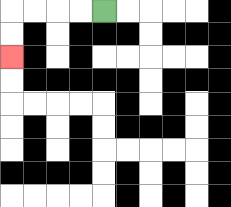{'start': '[4, 0]', 'end': '[0, 2]', 'path_directions': 'L,L,L,L,D,D', 'path_coordinates': '[[4, 0], [3, 0], [2, 0], [1, 0], [0, 0], [0, 1], [0, 2]]'}